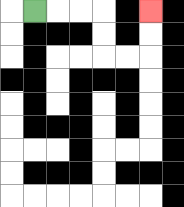{'start': '[1, 0]', 'end': '[6, 0]', 'path_directions': 'R,R,R,D,D,R,R,U,U', 'path_coordinates': '[[1, 0], [2, 0], [3, 0], [4, 0], [4, 1], [4, 2], [5, 2], [6, 2], [6, 1], [6, 0]]'}